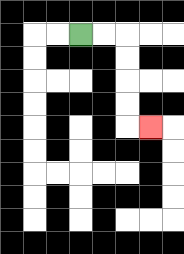{'start': '[3, 1]', 'end': '[6, 5]', 'path_directions': 'R,R,D,D,D,D,R', 'path_coordinates': '[[3, 1], [4, 1], [5, 1], [5, 2], [5, 3], [5, 4], [5, 5], [6, 5]]'}